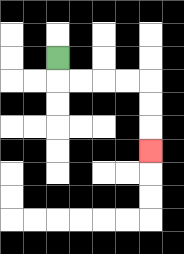{'start': '[2, 2]', 'end': '[6, 6]', 'path_directions': 'D,R,R,R,R,D,D,D', 'path_coordinates': '[[2, 2], [2, 3], [3, 3], [4, 3], [5, 3], [6, 3], [6, 4], [6, 5], [6, 6]]'}